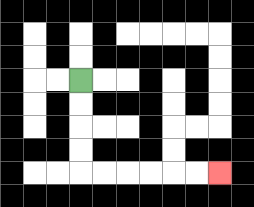{'start': '[3, 3]', 'end': '[9, 7]', 'path_directions': 'D,D,D,D,R,R,R,R,R,R', 'path_coordinates': '[[3, 3], [3, 4], [3, 5], [3, 6], [3, 7], [4, 7], [5, 7], [6, 7], [7, 7], [8, 7], [9, 7]]'}